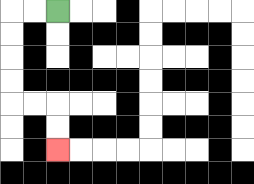{'start': '[2, 0]', 'end': '[2, 6]', 'path_directions': 'L,L,D,D,D,D,R,R,D,D', 'path_coordinates': '[[2, 0], [1, 0], [0, 0], [0, 1], [0, 2], [0, 3], [0, 4], [1, 4], [2, 4], [2, 5], [2, 6]]'}